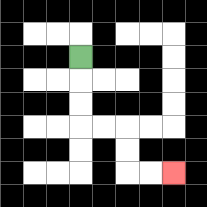{'start': '[3, 2]', 'end': '[7, 7]', 'path_directions': 'D,D,D,R,R,D,D,R,R', 'path_coordinates': '[[3, 2], [3, 3], [3, 4], [3, 5], [4, 5], [5, 5], [5, 6], [5, 7], [6, 7], [7, 7]]'}